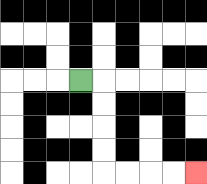{'start': '[3, 3]', 'end': '[8, 7]', 'path_directions': 'R,D,D,D,D,R,R,R,R', 'path_coordinates': '[[3, 3], [4, 3], [4, 4], [4, 5], [4, 6], [4, 7], [5, 7], [6, 7], [7, 7], [8, 7]]'}